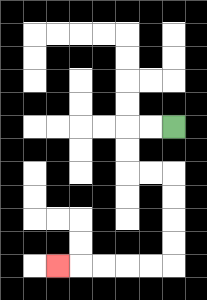{'start': '[7, 5]', 'end': '[2, 11]', 'path_directions': 'L,L,D,D,R,R,D,D,D,D,L,L,L,L,L', 'path_coordinates': '[[7, 5], [6, 5], [5, 5], [5, 6], [5, 7], [6, 7], [7, 7], [7, 8], [7, 9], [7, 10], [7, 11], [6, 11], [5, 11], [4, 11], [3, 11], [2, 11]]'}